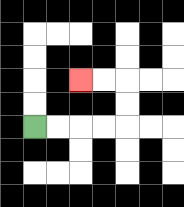{'start': '[1, 5]', 'end': '[3, 3]', 'path_directions': 'R,R,R,R,U,U,L,L', 'path_coordinates': '[[1, 5], [2, 5], [3, 5], [4, 5], [5, 5], [5, 4], [5, 3], [4, 3], [3, 3]]'}